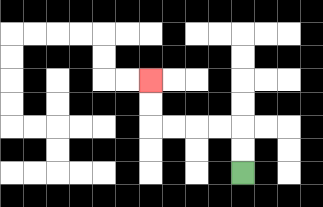{'start': '[10, 7]', 'end': '[6, 3]', 'path_directions': 'U,U,L,L,L,L,U,U', 'path_coordinates': '[[10, 7], [10, 6], [10, 5], [9, 5], [8, 5], [7, 5], [6, 5], [6, 4], [6, 3]]'}